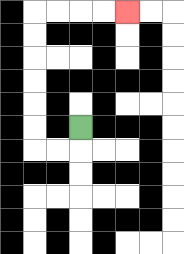{'start': '[3, 5]', 'end': '[5, 0]', 'path_directions': 'D,L,L,U,U,U,U,U,U,R,R,R,R', 'path_coordinates': '[[3, 5], [3, 6], [2, 6], [1, 6], [1, 5], [1, 4], [1, 3], [1, 2], [1, 1], [1, 0], [2, 0], [3, 0], [4, 0], [5, 0]]'}